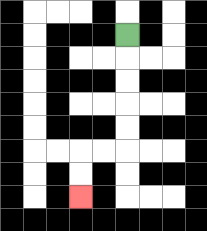{'start': '[5, 1]', 'end': '[3, 8]', 'path_directions': 'D,D,D,D,D,L,L,D,D', 'path_coordinates': '[[5, 1], [5, 2], [5, 3], [5, 4], [5, 5], [5, 6], [4, 6], [3, 6], [3, 7], [3, 8]]'}